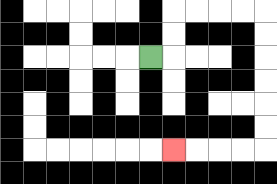{'start': '[6, 2]', 'end': '[7, 6]', 'path_directions': 'R,U,U,R,R,R,R,D,D,D,D,D,D,L,L,L,L', 'path_coordinates': '[[6, 2], [7, 2], [7, 1], [7, 0], [8, 0], [9, 0], [10, 0], [11, 0], [11, 1], [11, 2], [11, 3], [11, 4], [11, 5], [11, 6], [10, 6], [9, 6], [8, 6], [7, 6]]'}